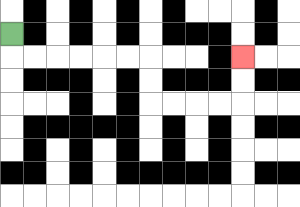{'start': '[0, 1]', 'end': '[10, 2]', 'path_directions': 'D,R,R,R,R,R,R,D,D,R,R,R,R,U,U', 'path_coordinates': '[[0, 1], [0, 2], [1, 2], [2, 2], [3, 2], [4, 2], [5, 2], [6, 2], [6, 3], [6, 4], [7, 4], [8, 4], [9, 4], [10, 4], [10, 3], [10, 2]]'}